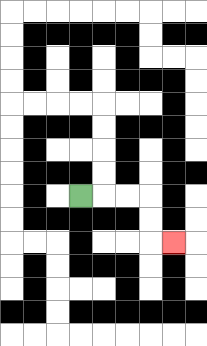{'start': '[3, 8]', 'end': '[7, 10]', 'path_directions': 'R,R,R,D,D,R', 'path_coordinates': '[[3, 8], [4, 8], [5, 8], [6, 8], [6, 9], [6, 10], [7, 10]]'}